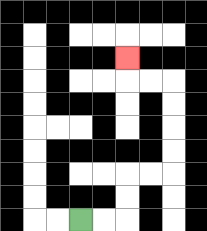{'start': '[3, 9]', 'end': '[5, 2]', 'path_directions': 'R,R,U,U,R,R,U,U,U,U,L,L,U', 'path_coordinates': '[[3, 9], [4, 9], [5, 9], [5, 8], [5, 7], [6, 7], [7, 7], [7, 6], [7, 5], [7, 4], [7, 3], [6, 3], [5, 3], [5, 2]]'}